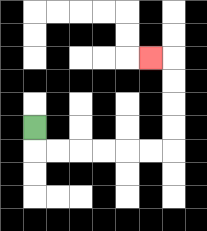{'start': '[1, 5]', 'end': '[6, 2]', 'path_directions': 'D,R,R,R,R,R,R,U,U,U,U,L', 'path_coordinates': '[[1, 5], [1, 6], [2, 6], [3, 6], [4, 6], [5, 6], [6, 6], [7, 6], [7, 5], [7, 4], [7, 3], [7, 2], [6, 2]]'}